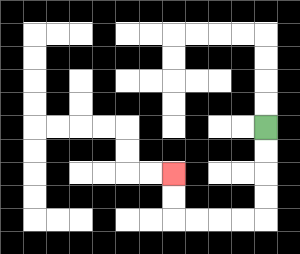{'start': '[11, 5]', 'end': '[7, 7]', 'path_directions': 'D,D,D,D,L,L,L,L,U,U', 'path_coordinates': '[[11, 5], [11, 6], [11, 7], [11, 8], [11, 9], [10, 9], [9, 9], [8, 9], [7, 9], [7, 8], [7, 7]]'}